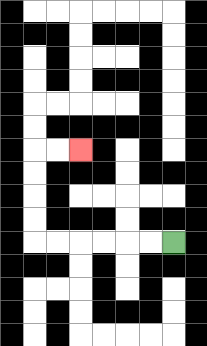{'start': '[7, 10]', 'end': '[3, 6]', 'path_directions': 'L,L,L,L,L,L,U,U,U,U,R,R', 'path_coordinates': '[[7, 10], [6, 10], [5, 10], [4, 10], [3, 10], [2, 10], [1, 10], [1, 9], [1, 8], [1, 7], [1, 6], [2, 6], [3, 6]]'}